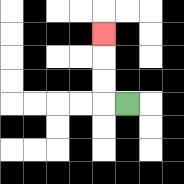{'start': '[5, 4]', 'end': '[4, 1]', 'path_directions': 'L,U,U,U', 'path_coordinates': '[[5, 4], [4, 4], [4, 3], [4, 2], [4, 1]]'}